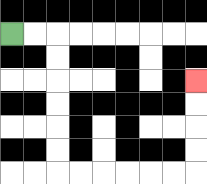{'start': '[0, 1]', 'end': '[8, 3]', 'path_directions': 'R,R,D,D,D,D,D,D,R,R,R,R,R,R,U,U,U,U', 'path_coordinates': '[[0, 1], [1, 1], [2, 1], [2, 2], [2, 3], [2, 4], [2, 5], [2, 6], [2, 7], [3, 7], [4, 7], [5, 7], [6, 7], [7, 7], [8, 7], [8, 6], [8, 5], [8, 4], [8, 3]]'}